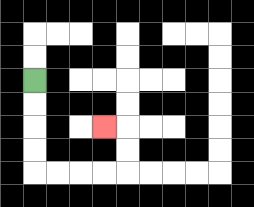{'start': '[1, 3]', 'end': '[4, 5]', 'path_directions': 'D,D,D,D,R,R,R,R,U,U,L', 'path_coordinates': '[[1, 3], [1, 4], [1, 5], [1, 6], [1, 7], [2, 7], [3, 7], [4, 7], [5, 7], [5, 6], [5, 5], [4, 5]]'}